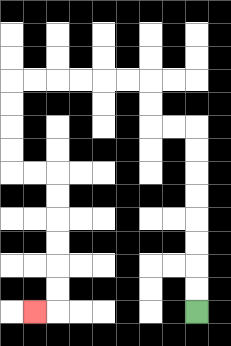{'start': '[8, 13]', 'end': '[1, 13]', 'path_directions': 'U,U,U,U,U,U,U,U,L,L,U,U,L,L,L,L,L,L,D,D,D,D,R,R,D,D,D,D,D,D,L', 'path_coordinates': '[[8, 13], [8, 12], [8, 11], [8, 10], [8, 9], [8, 8], [8, 7], [8, 6], [8, 5], [7, 5], [6, 5], [6, 4], [6, 3], [5, 3], [4, 3], [3, 3], [2, 3], [1, 3], [0, 3], [0, 4], [0, 5], [0, 6], [0, 7], [1, 7], [2, 7], [2, 8], [2, 9], [2, 10], [2, 11], [2, 12], [2, 13], [1, 13]]'}